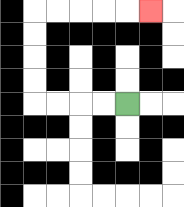{'start': '[5, 4]', 'end': '[6, 0]', 'path_directions': 'L,L,L,L,U,U,U,U,R,R,R,R,R', 'path_coordinates': '[[5, 4], [4, 4], [3, 4], [2, 4], [1, 4], [1, 3], [1, 2], [1, 1], [1, 0], [2, 0], [3, 0], [4, 0], [5, 0], [6, 0]]'}